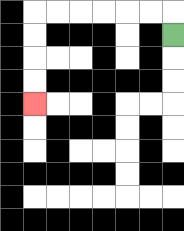{'start': '[7, 1]', 'end': '[1, 4]', 'path_directions': 'U,L,L,L,L,L,L,D,D,D,D', 'path_coordinates': '[[7, 1], [7, 0], [6, 0], [5, 0], [4, 0], [3, 0], [2, 0], [1, 0], [1, 1], [1, 2], [1, 3], [1, 4]]'}